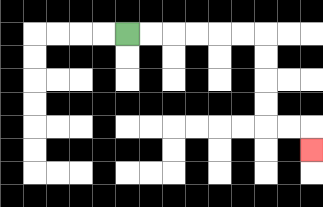{'start': '[5, 1]', 'end': '[13, 6]', 'path_directions': 'R,R,R,R,R,R,D,D,D,D,R,R,D', 'path_coordinates': '[[5, 1], [6, 1], [7, 1], [8, 1], [9, 1], [10, 1], [11, 1], [11, 2], [11, 3], [11, 4], [11, 5], [12, 5], [13, 5], [13, 6]]'}